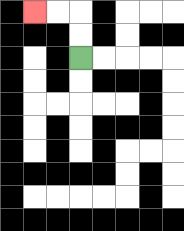{'start': '[3, 2]', 'end': '[1, 0]', 'path_directions': 'U,U,L,L', 'path_coordinates': '[[3, 2], [3, 1], [3, 0], [2, 0], [1, 0]]'}